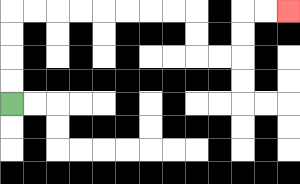{'start': '[0, 4]', 'end': '[12, 0]', 'path_directions': 'U,U,U,U,R,R,R,R,R,R,R,R,D,D,R,R,U,U,R,R', 'path_coordinates': '[[0, 4], [0, 3], [0, 2], [0, 1], [0, 0], [1, 0], [2, 0], [3, 0], [4, 0], [5, 0], [6, 0], [7, 0], [8, 0], [8, 1], [8, 2], [9, 2], [10, 2], [10, 1], [10, 0], [11, 0], [12, 0]]'}